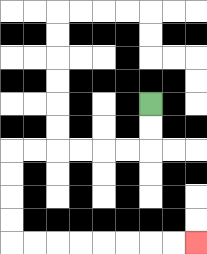{'start': '[6, 4]', 'end': '[8, 10]', 'path_directions': 'D,D,L,L,L,L,L,L,D,D,D,D,R,R,R,R,R,R,R,R', 'path_coordinates': '[[6, 4], [6, 5], [6, 6], [5, 6], [4, 6], [3, 6], [2, 6], [1, 6], [0, 6], [0, 7], [0, 8], [0, 9], [0, 10], [1, 10], [2, 10], [3, 10], [4, 10], [5, 10], [6, 10], [7, 10], [8, 10]]'}